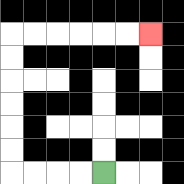{'start': '[4, 7]', 'end': '[6, 1]', 'path_directions': 'L,L,L,L,U,U,U,U,U,U,R,R,R,R,R,R', 'path_coordinates': '[[4, 7], [3, 7], [2, 7], [1, 7], [0, 7], [0, 6], [0, 5], [0, 4], [0, 3], [0, 2], [0, 1], [1, 1], [2, 1], [3, 1], [4, 1], [5, 1], [6, 1]]'}